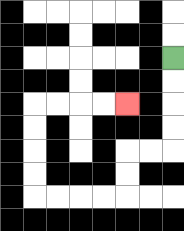{'start': '[7, 2]', 'end': '[5, 4]', 'path_directions': 'D,D,D,D,L,L,D,D,L,L,L,L,U,U,U,U,R,R,R,R', 'path_coordinates': '[[7, 2], [7, 3], [7, 4], [7, 5], [7, 6], [6, 6], [5, 6], [5, 7], [5, 8], [4, 8], [3, 8], [2, 8], [1, 8], [1, 7], [1, 6], [1, 5], [1, 4], [2, 4], [3, 4], [4, 4], [5, 4]]'}